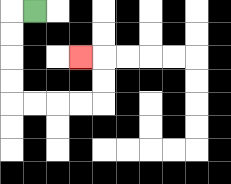{'start': '[1, 0]', 'end': '[3, 2]', 'path_directions': 'L,D,D,D,D,R,R,R,R,U,U,L', 'path_coordinates': '[[1, 0], [0, 0], [0, 1], [0, 2], [0, 3], [0, 4], [1, 4], [2, 4], [3, 4], [4, 4], [4, 3], [4, 2], [3, 2]]'}